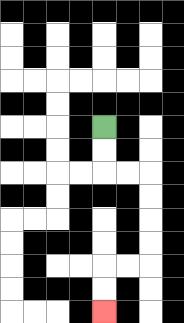{'start': '[4, 5]', 'end': '[4, 13]', 'path_directions': 'D,D,R,R,D,D,D,D,L,L,D,D', 'path_coordinates': '[[4, 5], [4, 6], [4, 7], [5, 7], [6, 7], [6, 8], [6, 9], [6, 10], [6, 11], [5, 11], [4, 11], [4, 12], [4, 13]]'}